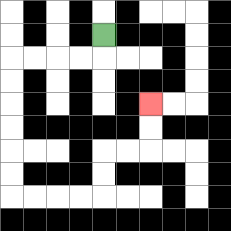{'start': '[4, 1]', 'end': '[6, 4]', 'path_directions': 'D,L,L,L,L,D,D,D,D,D,D,R,R,R,R,U,U,R,R,U,U', 'path_coordinates': '[[4, 1], [4, 2], [3, 2], [2, 2], [1, 2], [0, 2], [0, 3], [0, 4], [0, 5], [0, 6], [0, 7], [0, 8], [1, 8], [2, 8], [3, 8], [4, 8], [4, 7], [4, 6], [5, 6], [6, 6], [6, 5], [6, 4]]'}